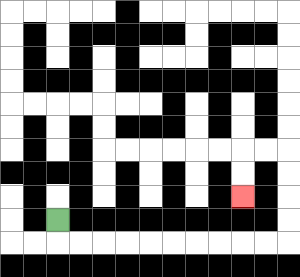{'start': '[2, 9]', 'end': '[10, 8]', 'path_directions': 'D,R,R,R,R,R,R,R,R,R,R,U,U,U,U,L,L,D,D', 'path_coordinates': '[[2, 9], [2, 10], [3, 10], [4, 10], [5, 10], [6, 10], [7, 10], [8, 10], [9, 10], [10, 10], [11, 10], [12, 10], [12, 9], [12, 8], [12, 7], [12, 6], [11, 6], [10, 6], [10, 7], [10, 8]]'}